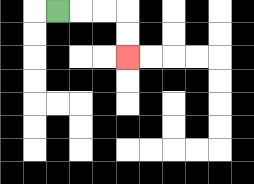{'start': '[2, 0]', 'end': '[5, 2]', 'path_directions': 'R,R,R,D,D', 'path_coordinates': '[[2, 0], [3, 0], [4, 0], [5, 0], [5, 1], [5, 2]]'}